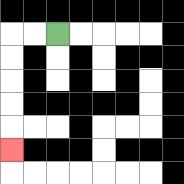{'start': '[2, 1]', 'end': '[0, 6]', 'path_directions': 'L,L,D,D,D,D,D', 'path_coordinates': '[[2, 1], [1, 1], [0, 1], [0, 2], [0, 3], [0, 4], [0, 5], [0, 6]]'}